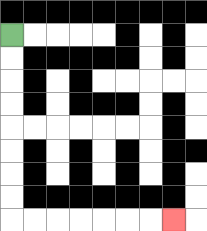{'start': '[0, 1]', 'end': '[7, 9]', 'path_directions': 'D,D,D,D,D,D,D,D,R,R,R,R,R,R,R', 'path_coordinates': '[[0, 1], [0, 2], [0, 3], [0, 4], [0, 5], [0, 6], [0, 7], [0, 8], [0, 9], [1, 9], [2, 9], [3, 9], [4, 9], [5, 9], [6, 9], [7, 9]]'}